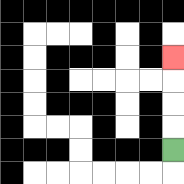{'start': '[7, 6]', 'end': '[7, 2]', 'path_directions': 'U,U,U,U', 'path_coordinates': '[[7, 6], [7, 5], [7, 4], [7, 3], [7, 2]]'}